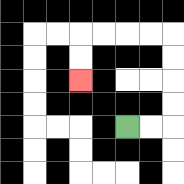{'start': '[5, 5]', 'end': '[3, 3]', 'path_directions': 'R,R,U,U,U,U,L,L,L,L,D,D', 'path_coordinates': '[[5, 5], [6, 5], [7, 5], [7, 4], [7, 3], [7, 2], [7, 1], [6, 1], [5, 1], [4, 1], [3, 1], [3, 2], [3, 3]]'}